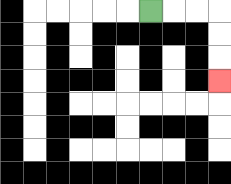{'start': '[6, 0]', 'end': '[9, 3]', 'path_directions': 'R,R,R,D,D,D', 'path_coordinates': '[[6, 0], [7, 0], [8, 0], [9, 0], [9, 1], [9, 2], [9, 3]]'}